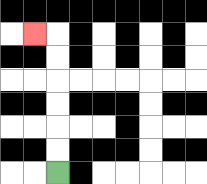{'start': '[2, 7]', 'end': '[1, 1]', 'path_directions': 'U,U,U,U,U,U,L', 'path_coordinates': '[[2, 7], [2, 6], [2, 5], [2, 4], [2, 3], [2, 2], [2, 1], [1, 1]]'}